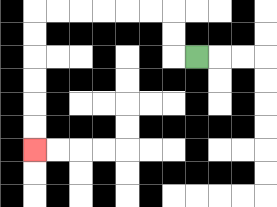{'start': '[8, 2]', 'end': '[1, 6]', 'path_directions': 'L,U,U,L,L,L,L,L,L,D,D,D,D,D,D', 'path_coordinates': '[[8, 2], [7, 2], [7, 1], [7, 0], [6, 0], [5, 0], [4, 0], [3, 0], [2, 0], [1, 0], [1, 1], [1, 2], [1, 3], [1, 4], [1, 5], [1, 6]]'}